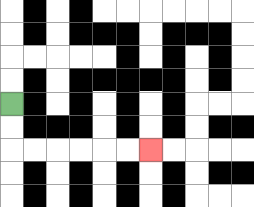{'start': '[0, 4]', 'end': '[6, 6]', 'path_directions': 'D,D,R,R,R,R,R,R', 'path_coordinates': '[[0, 4], [0, 5], [0, 6], [1, 6], [2, 6], [3, 6], [4, 6], [5, 6], [6, 6]]'}